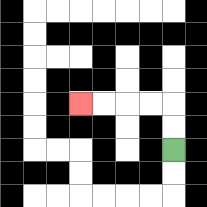{'start': '[7, 6]', 'end': '[3, 4]', 'path_directions': 'U,U,L,L,L,L', 'path_coordinates': '[[7, 6], [7, 5], [7, 4], [6, 4], [5, 4], [4, 4], [3, 4]]'}